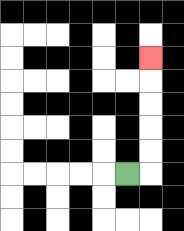{'start': '[5, 7]', 'end': '[6, 2]', 'path_directions': 'R,U,U,U,U,U', 'path_coordinates': '[[5, 7], [6, 7], [6, 6], [6, 5], [6, 4], [6, 3], [6, 2]]'}